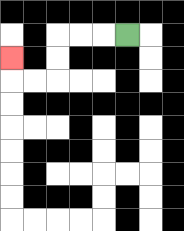{'start': '[5, 1]', 'end': '[0, 2]', 'path_directions': 'L,L,L,D,D,L,L,U', 'path_coordinates': '[[5, 1], [4, 1], [3, 1], [2, 1], [2, 2], [2, 3], [1, 3], [0, 3], [0, 2]]'}